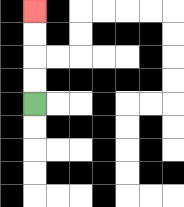{'start': '[1, 4]', 'end': '[1, 0]', 'path_directions': 'U,U,U,U', 'path_coordinates': '[[1, 4], [1, 3], [1, 2], [1, 1], [1, 0]]'}